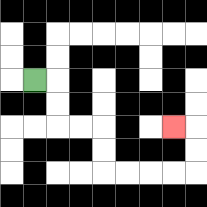{'start': '[1, 3]', 'end': '[7, 5]', 'path_directions': 'R,D,D,R,R,D,D,R,R,R,R,U,U,L', 'path_coordinates': '[[1, 3], [2, 3], [2, 4], [2, 5], [3, 5], [4, 5], [4, 6], [4, 7], [5, 7], [6, 7], [7, 7], [8, 7], [8, 6], [8, 5], [7, 5]]'}